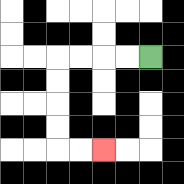{'start': '[6, 2]', 'end': '[4, 6]', 'path_directions': 'L,L,L,L,D,D,D,D,R,R', 'path_coordinates': '[[6, 2], [5, 2], [4, 2], [3, 2], [2, 2], [2, 3], [2, 4], [2, 5], [2, 6], [3, 6], [4, 6]]'}